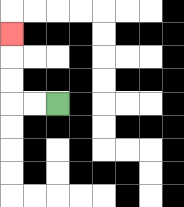{'start': '[2, 4]', 'end': '[0, 1]', 'path_directions': 'L,L,U,U,U', 'path_coordinates': '[[2, 4], [1, 4], [0, 4], [0, 3], [0, 2], [0, 1]]'}